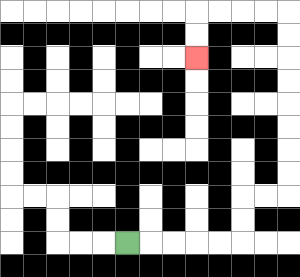{'start': '[5, 10]', 'end': '[8, 2]', 'path_directions': 'R,R,R,R,R,U,U,R,R,U,U,U,U,U,U,U,U,L,L,L,L,D,D', 'path_coordinates': '[[5, 10], [6, 10], [7, 10], [8, 10], [9, 10], [10, 10], [10, 9], [10, 8], [11, 8], [12, 8], [12, 7], [12, 6], [12, 5], [12, 4], [12, 3], [12, 2], [12, 1], [12, 0], [11, 0], [10, 0], [9, 0], [8, 0], [8, 1], [8, 2]]'}